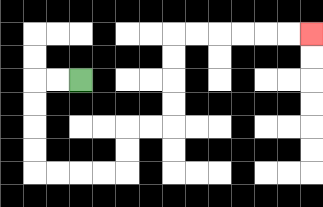{'start': '[3, 3]', 'end': '[13, 1]', 'path_directions': 'L,L,D,D,D,D,R,R,R,R,U,U,R,R,U,U,U,U,R,R,R,R,R,R', 'path_coordinates': '[[3, 3], [2, 3], [1, 3], [1, 4], [1, 5], [1, 6], [1, 7], [2, 7], [3, 7], [4, 7], [5, 7], [5, 6], [5, 5], [6, 5], [7, 5], [7, 4], [7, 3], [7, 2], [7, 1], [8, 1], [9, 1], [10, 1], [11, 1], [12, 1], [13, 1]]'}